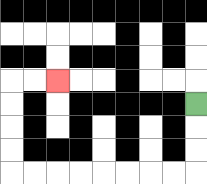{'start': '[8, 4]', 'end': '[2, 3]', 'path_directions': 'D,D,D,L,L,L,L,L,L,L,L,U,U,U,U,R,R', 'path_coordinates': '[[8, 4], [8, 5], [8, 6], [8, 7], [7, 7], [6, 7], [5, 7], [4, 7], [3, 7], [2, 7], [1, 7], [0, 7], [0, 6], [0, 5], [0, 4], [0, 3], [1, 3], [2, 3]]'}